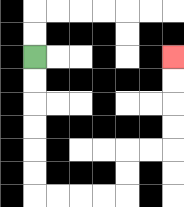{'start': '[1, 2]', 'end': '[7, 2]', 'path_directions': 'D,D,D,D,D,D,R,R,R,R,U,U,R,R,U,U,U,U', 'path_coordinates': '[[1, 2], [1, 3], [1, 4], [1, 5], [1, 6], [1, 7], [1, 8], [2, 8], [3, 8], [4, 8], [5, 8], [5, 7], [5, 6], [6, 6], [7, 6], [7, 5], [7, 4], [7, 3], [7, 2]]'}